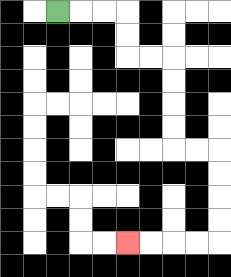{'start': '[2, 0]', 'end': '[5, 10]', 'path_directions': 'R,R,R,D,D,R,R,D,D,D,D,R,R,D,D,D,D,L,L,L,L', 'path_coordinates': '[[2, 0], [3, 0], [4, 0], [5, 0], [5, 1], [5, 2], [6, 2], [7, 2], [7, 3], [7, 4], [7, 5], [7, 6], [8, 6], [9, 6], [9, 7], [9, 8], [9, 9], [9, 10], [8, 10], [7, 10], [6, 10], [5, 10]]'}